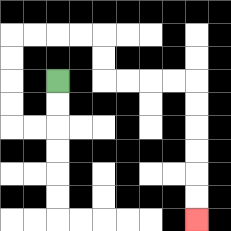{'start': '[2, 3]', 'end': '[8, 9]', 'path_directions': 'D,D,L,L,U,U,U,U,R,R,R,R,D,D,R,R,R,R,D,D,D,D,D,D', 'path_coordinates': '[[2, 3], [2, 4], [2, 5], [1, 5], [0, 5], [0, 4], [0, 3], [0, 2], [0, 1], [1, 1], [2, 1], [3, 1], [4, 1], [4, 2], [4, 3], [5, 3], [6, 3], [7, 3], [8, 3], [8, 4], [8, 5], [8, 6], [8, 7], [8, 8], [8, 9]]'}